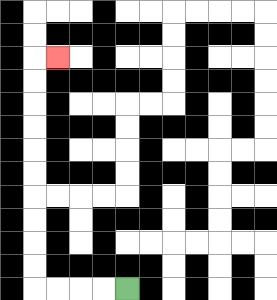{'start': '[5, 12]', 'end': '[2, 2]', 'path_directions': 'L,L,L,L,U,U,U,U,U,U,U,U,U,U,R', 'path_coordinates': '[[5, 12], [4, 12], [3, 12], [2, 12], [1, 12], [1, 11], [1, 10], [1, 9], [1, 8], [1, 7], [1, 6], [1, 5], [1, 4], [1, 3], [1, 2], [2, 2]]'}